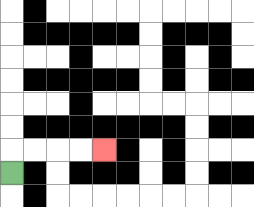{'start': '[0, 7]', 'end': '[4, 6]', 'path_directions': 'U,R,R,R,R', 'path_coordinates': '[[0, 7], [0, 6], [1, 6], [2, 6], [3, 6], [4, 6]]'}